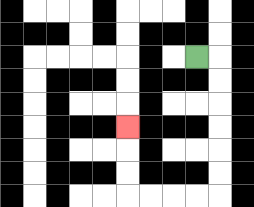{'start': '[8, 2]', 'end': '[5, 5]', 'path_directions': 'R,D,D,D,D,D,D,L,L,L,L,U,U,U', 'path_coordinates': '[[8, 2], [9, 2], [9, 3], [9, 4], [9, 5], [9, 6], [9, 7], [9, 8], [8, 8], [7, 8], [6, 8], [5, 8], [5, 7], [5, 6], [5, 5]]'}